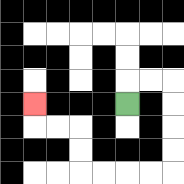{'start': '[5, 4]', 'end': '[1, 4]', 'path_directions': 'U,R,R,D,D,D,D,L,L,L,L,U,U,L,L,U', 'path_coordinates': '[[5, 4], [5, 3], [6, 3], [7, 3], [7, 4], [7, 5], [7, 6], [7, 7], [6, 7], [5, 7], [4, 7], [3, 7], [3, 6], [3, 5], [2, 5], [1, 5], [1, 4]]'}